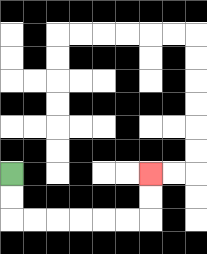{'start': '[0, 7]', 'end': '[6, 7]', 'path_directions': 'D,D,R,R,R,R,R,R,U,U', 'path_coordinates': '[[0, 7], [0, 8], [0, 9], [1, 9], [2, 9], [3, 9], [4, 9], [5, 9], [6, 9], [6, 8], [6, 7]]'}